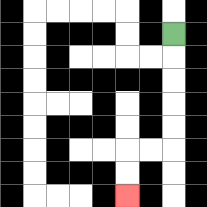{'start': '[7, 1]', 'end': '[5, 8]', 'path_directions': 'D,D,D,D,D,L,L,D,D', 'path_coordinates': '[[7, 1], [7, 2], [7, 3], [7, 4], [7, 5], [7, 6], [6, 6], [5, 6], [5, 7], [5, 8]]'}